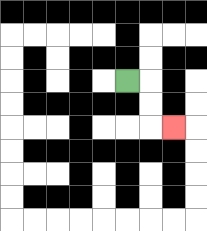{'start': '[5, 3]', 'end': '[7, 5]', 'path_directions': 'R,D,D,R', 'path_coordinates': '[[5, 3], [6, 3], [6, 4], [6, 5], [7, 5]]'}